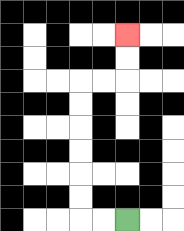{'start': '[5, 9]', 'end': '[5, 1]', 'path_directions': 'L,L,U,U,U,U,U,U,R,R,U,U', 'path_coordinates': '[[5, 9], [4, 9], [3, 9], [3, 8], [3, 7], [3, 6], [3, 5], [3, 4], [3, 3], [4, 3], [5, 3], [5, 2], [5, 1]]'}